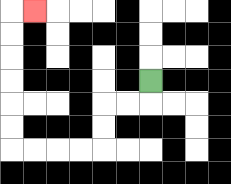{'start': '[6, 3]', 'end': '[1, 0]', 'path_directions': 'D,L,L,D,D,L,L,L,L,U,U,U,U,U,U,R', 'path_coordinates': '[[6, 3], [6, 4], [5, 4], [4, 4], [4, 5], [4, 6], [3, 6], [2, 6], [1, 6], [0, 6], [0, 5], [0, 4], [0, 3], [0, 2], [0, 1], [0, 0], [1, 0]]'}